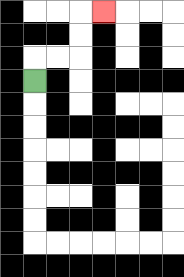{'start': '[1, 3]', 'end': '[4, 0]', 'path_directions': 'U,R,R,U,U,R', 'path_coordinates': '[[1, 3], [1, 2], [2, 2], [3, 2], [3, 1], [3, 0], [4, 0]]'}